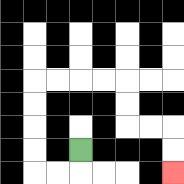{'start': '[3, 6]', 'end': '[7, 7]', 'path_directions': 'D,L,L,U,U,U,U,R,R,R,R,D,D,R,R,D,D', 'path_coordinates': '[[3, 6], [3, 7], [2, 7], [1, 7], [1, 6], [1, 5], [1, 4], [1, 3], [2, 3], [3, 3], [4, 3], [5, 3], [5, 4], [5, 5], [6, 5], [7, 5], [7, 6], [7, 7]]'}